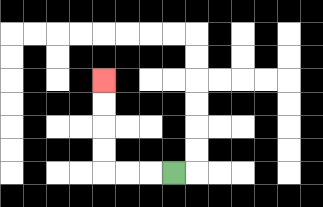{'start': '[7, 7]', 'end': '[4, 3]', 'path_directions': 'L,L,L,U,U,U,U', 'path_coordinates': '[[7, 7], [6, 7], [5, 7], [4, 7], [4, 6], [4, 5], [4, 4], [4, 3]]'}